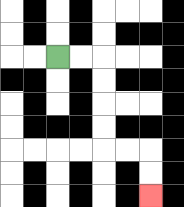{'start': '[2, 2]', 'end': '[6, 8]', 'path_directions': 'R,R,D,D,D,D,R,R,D,D', 'path_coordinates': '[[2, 2], [3, 2], [4, 2], [4, 3], [4, 4], [4, 5], [4, 6], [5, 6], [6, 6], [6, 7], [6, 8]]'}